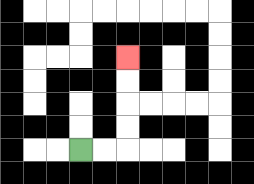{'start': '[3, 6]', 'end': '[5, 2]', 'path_directions': 'R,R,U,U,U,U', 'path_coordinates': '[[3, 6], [4, 6], [5, 6], [5, 5], [5, 4], [5, 3], [5, 2]]'}